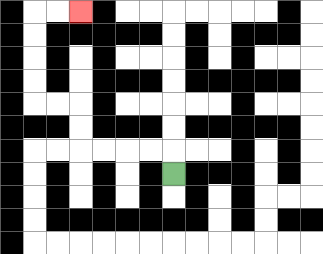{'start': '[7, 7]', 'end': '[3, 0]', 'path_directions': 'U,L,L,L,L,U,U,L,L,U,U,U,U,R,R', 'path_coordinates': '[[7, 7], [7, 6], [6, 6], [5, 6], [4, 6], [3, 6], [3, 5], [3, 4], [2, 4], [1, 4], [1, 3], [1, 2], [1, 1], [1, 0], [2, 0], [3, 0]]'}